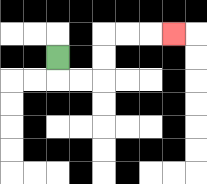{'start': '[2, 2]', 'end': '[7, 1]', 'path_directions': 'D,R,R,U,U,R,R,R', 'path_coordinates': '[[2, 2], [2, 3], [3, 3], [4, 3], [4, 2], [4, 1], [5, 1], [6, 1], [7, 1]]'}